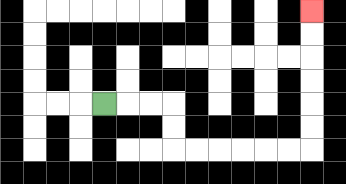{'start': '[4, 4]', 'end': '[13, 0]', 'path_directions': 'R,R,R,D,D,R,R,R,R,R,R,U,U,U,U,U,U', 'path_coordinates': '[[4, 4], [5, 4], [6, 4], [7, 4], [7, 5], [7, 6], [8, 6], [9, 6], [10, 6], [11, 6], [12, 6], [13, 6], [13, 5], [13, 4], [13, 3], [13, 2], [13, 1], [13, 0]]'}